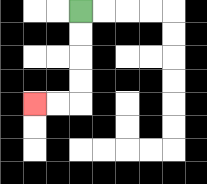{'start': '[3, 0]', 'end': '[1, 4]', 'path_directions': 'D,D,D,D,L,L', 'path_coordinates': '[[3, 0], [3, 1], [3, 2], [3, 3], [3, 4], [2, 4], [1, 4]]'}